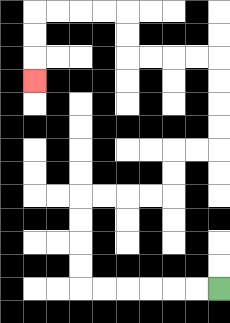{'start': '[9, 12]', 'end': '[1, 3]', 'path_directions': 'L,L,L,L,L,L,U,U,U,U,R,R,R,R,U,U,R,R,U,U,U,U,L,L,L,L,U,U,L,L,L,L,D,D,D', 'path_coordinates': '[[9, 12], [8, 12], [7, 12], [6, 12], [5, 12], [4, 12], [3, 12], [3, 11], [3, 10], [3, 9], [3, 8], [4, 8], [5, 8], [6, 8], [7, 8], [7, 7], [7, 6], [8, 6], [9, 6], [9, 5], [9, 4], [9, 3], [9, 2], [8, 2], [7, 2], [6, 2], [5, 2], [5, 1], [5, 0], [4, 0], [3, 0], [2, 0], [1, 0], [1, 1], [1, 2], [1, 3]]'}